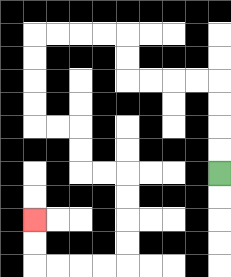{'start': '[9, 7]', 'end': '[1, 9]', 'path_directions': 'U,U,U,U,L,L,L,L,U,U,L,L,L,L,D,D,D,D,R,R,D,D,R,R,D,D,D,D,L,L,L,L,U,U', 'path_coordinates': '[[9, 7], [9, 6], [9, 5], [9, 4], [9, 3], [8, 3], [7, 3], [6, 3], [5, 3], [5, 2], [5, 1], [4, 1], [3, 1], [2, 1], [1, 1], [1, 2], [1, 3], [1, 4], [1, 5], [2, 5], [3, 5], [3, 6], [3, 7], [4, 7], [5, 7], [5, 8], [5, 9], [5, 10], [5, 11], [4, 11], [3, 11], [2, 11], [1, 11], [1, 10], [1, 9]]'}